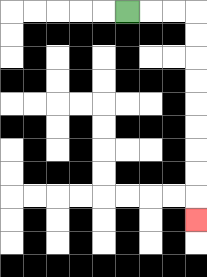{'start': '[5, 0]', 'end': '[8, 9]', 'path_directions': 'R,R,R,D,D,D,D,D,D,D,D,D', 'path_coordinates': '[[5, 0], [6, 0], [7, 0], [8, 0], [8, 1], [8, 2], [8, 3], [8, 4], [8, 5], [8, 6], [8, 7], [8, 8], [8, 9]]'}